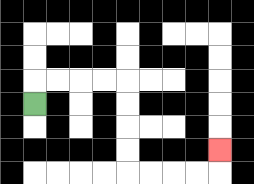{'start': '[1, 4]', 'end': '[9, 6]', 'path_directions': 'U,R,R,R,R,D,D,D,D,R,R,R,R,U', 'path_coordinates': '[[1, 4], [1, 3], [2, 3], [3, 3], [4, 3], [5, 3], [5, 4], [5, 5], [5, 6], [5, 7], [6, 7], [7, 7], [8, 7], [9, 7], [9, 6]]'}